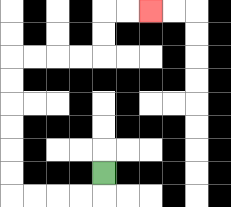{'start': '[4, 7]', 'end': '[6, 0]', 'path_directions': 'D,L,L,L,L,U,U,U,U,U,U,R,R,R,R,U,U,R,R', 'path_coordinates': '[[4, 7], [4, 8], [3, 8], [2, 8], [1, 8], [0, 8], [0, 7], [0, 6], [0, 5], [0, 4], [0, 3], [0, 2], [1, 2], [2, 2], [3, 2], [4, 2], [4, 1], [4, 0], [5, 0], [6, 0]]'}